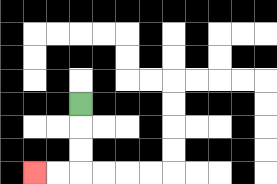{'start': '[3, 4]', 'end': '[1, 7]', 'path_directions': 'D,D,D,L,L', 'path_coordinates': '[[3, 4], [3, 5], [3, 6], [3, 7], [2, 7], [1, 7]]'}